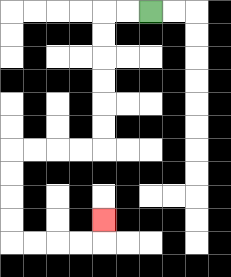{'start': '[6, 0]', 'end': '[4, 9]', 'path_directions': 'L,L,D,D,D,D,D,D,L,L,L,L,D,D,D,D,R,R,R,R,U', 'path_coordinates': '[[6, 0], [5, 0], [4, 0], [4, 1], [4, 2], [4, 3], [4, 4], [4, 5], [4, 6], [3, 6], [2, 6], [1, 6], [0, 6], [0, 7], [0, 8], [0, 9], [0, 10], [1, 10], [2, 10], [3, 10], [4, 10], [4, 9]]'}